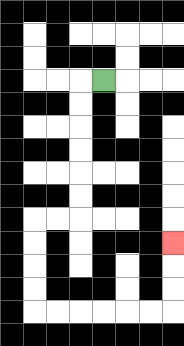{'start': '[4, 3]', 'end': '[7, 10]', 'path_directions': 'L,D,D,D,D,D,D,L,L,D,D,D,D,R,R,R,R,R,R,U,U,U', 'path_coordinates': '[[4, 3], [3, 3], [3, 4], [3, 5], [3, 6], [3, 7], [3, 8], [3, 9], [2, 9], [1, 9], [1, 10], [1, 11], [1, 12], [1, 13], [2, 13], [3, 13], [4, 13], [5, 13], [6, 13], [7, 13], [7, 12], [7, 11], [7, 10]]'}